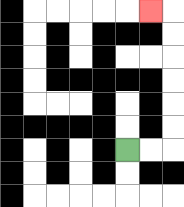{'start': '[5, 6]', 'end': '[6, 0]', 'path_directions': 'R,R,U,U,U,U,U,U,L', 'path_coordinates': '[[5, 6], [6, 6], [7, 6], [7, 5], [7, 4], [7, 3], [7, 2], [7, 1], [7, 0], [6, 0]]'}